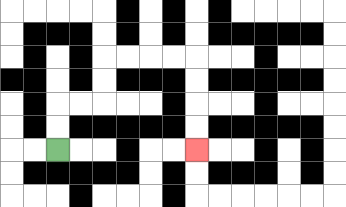{'start': '[2, 6]', 'end': '[8, 6]', 'path_directions': 'U,U,R,R,U,U,R,R,R,R,D,D,D,D', 'path_coordinates': '[[2, 6], [2, 5], [2, 4], [3, 4], [4, 4], [4, 3], [4, 2], [5, 2], [6, 2], [7, 2], [8, 2], [8, 3], [8, 4], [8, 5], [8, 6]]'}